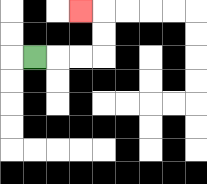{'start': '[1, 2]', 'end': '[3, 0]', 'path_directions': 'R,R,R,U,U,L', 'path_coordinates': '[[1, 2], [2, 2], [3, 2], [4, 2], [4, 1], [4, 0], [3, 0]]'}